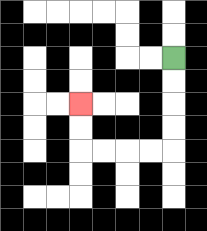{'start': '[7, 2]', 'end': '[3, 4]', 'path_directions': 'D,D,D,D,L,L,L,L,U,U', 'path_coordinates': '[[7, 2], [7, 3], [7, 4], [7, 5], [7, 6], [6, 6], [5, 6], [4, 6], [3, 6], [3, 5], [3, 4]]'}